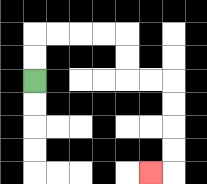{'start': '[1, 3]', 'end': '[6, 7]', 'path_directions': 'U,U,R,R,R,R,D,D,R,R,D,D,D,D,L', 'path_coordinates': '[[1, 3], [1, 2], [1, 1], [2, 1], [3, 1], [4, 1], [5, 1], [5, 2], [5, 3], [6, 3], [7, 3], [7, 4], [7, 5], [7, 6], [7, 7], [6, 7]]'}